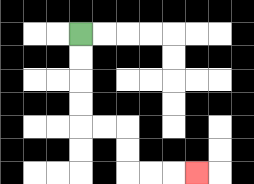{'start': '[3, 1]', 'end': '[8, 7]', 'path_directions': 'D,D,D,D,R,R,D,D,R,R,R', 'path_coordinates': '[[3, 1], [3, 2], [3, 3], [3, 4], [3, 5], [4, 5], [5, 5], [5, 6], [5, 7], [6, 7], [7, 7], [8, 7]]'}